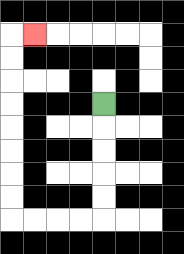{'start': '[4, 4]', 'end': '[1, 1]', 'path_directions': 'D,D,D,D,D,L,L,L,L,U,U,U,U,U,U,U,U,R', 'path_coordinates': '[[4, 4], [4, 5], [4, 6], [4, 7], [4, 8], [4, 9], [3, 9], [2, 9], [1, 9], [0, 9], [0, 8], [0, 7], [0, 6], [0, 5], [0, 4], [0, 3], [0, 2], [0, 1], [1, 1]]'}